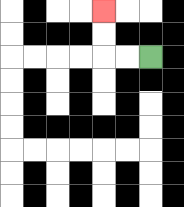{'start': '[6, 2]', 'end': '[4, 0]', 'path_directions': 'L,L,U,U', 'path_coordinates': '[[6, 2], [5, 2], [4, 2], [4, 1], [4, 0]]'}